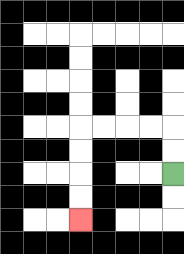{'start': '[7, 7]', 'end': '[3, 9]', 'path_directions': 'U,U,L,L,L,L,D,D,D,D', 'path_coordinates': '[[7, 7], [7, 6], [7, 5], [6, 5], [5, 5], [4, 5], [3, 5], [3, 6], [3, 7], [3, 8], [3, 9]]'}